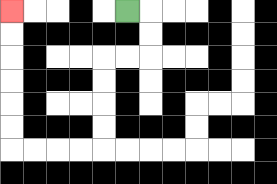{'start': '[5, 0]', 'end': '[0, 0]', 'path_directions': 'R,D,D,L,L,D,D,D,D,L,L,L,L,U,U,U,U,U,U', 'path_coordinates': '[[5, 0], [6, 0], [6, 1], [6, 2], [5, 2], [4, 2], [4, 3], [4, 4], [4, 5], [4, 6], [3, 6], [2, 6], [1, 6], [0, 6], [0, 5], [0, 4], [0, 3], [0, 2], [0, 1], [0, 0]]'}